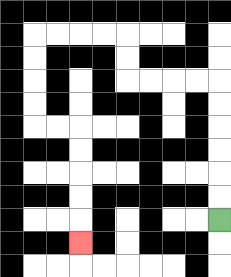{'start': '[9, 9]', 'end': '[3, 10]', 'path_directions': 'U,U,U,U,U,U,L,L,L,L,U,U,L,L,L,L,D,D,D,D,R,R,D,D,D,D,D', 'path_coordinates': '[[9, 9], [9, 8], [9, 7], [9, 6], [9, 5], [9, 4], [9, 3], [8, 3], [7, 3], [6, 3], [5, 3], [5, 2], [5, 1], [4, 1], [3, 1], [2, 1], [1, 1], [1, 2], [1, 3], [1, 4], [1, 5], [2, 5], [3, 5], [3, 6], [3, 7], [3, 8], [3, 9], [3, 10]]'}